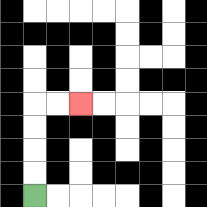{'start': '[1, 8]', 'end': '[3, 4]', 'path_directions': 'U,U,U,U,R,R', 'path_coordinates': '[[1, 8], [1, 7], [1, 6], [1, 5], [1, 4], [2, 4], [3, 4]]'}